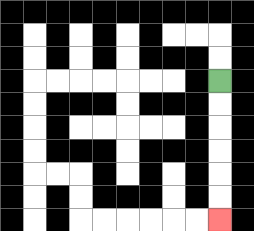{'start': '[9, 3]', 'end': '[9, 9]', 'path_directions': 'D,D,D,D,D,D', 'path_coordinates': '[[9, 3], [9, 4], [9, 5], [9, 6], [9, 7], [9, 8], [9, 9]]'}